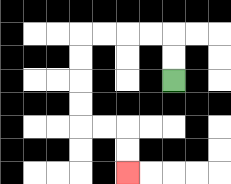{'start': '[7, 3]', 'end': '[5, 7]', 'path_directions': 'U,U,L,L,L,L,D,D,D,D,R,R,D,D', 'path_coordinates': '[[7, 3], [7, 2], [7, 1], [6, 1], [5, 1], [4, 1], [3, 1], [3, 2], [3, 3], [3, 4], [3, 5], [4, 5], [5, 5], [5, 6], [5, 7]]'}